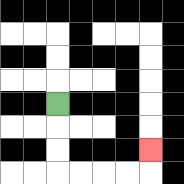{'start': '[2, 4]', 'end': '[6, 6]', 'path_directions': 'D,D,D,R,R,R,R,U', 'path_coordinates': '[[2, 4], [2, 5], [2, 6], [2, 7], [3, 7], [4, 7], [5, 7], [6, 7], [6, 6]]'}